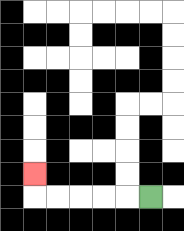{'start': '[6, 8]', 'end': '[1, 7]', 'path_directions': 'L,L,L,L,L,U', 'path_coordinates': '[[6, 8], [5, 8], [4, 8], [3, 8], [2, 8], [1, 8], [1, 7]]'}